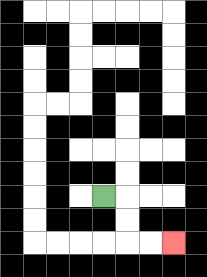{'start': '[4, 8]', 'end': '[7, 10]', 'path_directions': 'R,D,D,R,R', 'path_coordinates': '[[4, 8], [5, 8], [5, 9], [5, 10], [6, 10], [7, 10]]'}